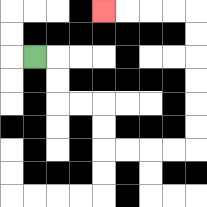{'start': '[1, 2]', 'end': '[4, 0]', 'path_directions': 'R,D,D,R,R,D,D,R,R,R,R,U,U,U,U,U,U,L,L,L,L', 'path_coordinates': '[[1, 2], [2, 2], [2, 3], [2, 4], [3, 4], [4, 4], [4, 5], [4, 6], [5, 6], [6, 6], [7, 6], [8, 6], [8, 5], [8, 4], [8, 3], [8, 2], [8, 1], [8, 0], [7, 0], [6, 0], [5, 0], [4, 0]]'}